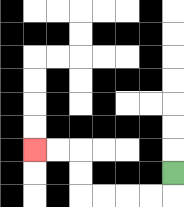{'start': '[7, 7]', 'end': '[1, 6]', 'path_directions': 'D,L,L,L,L,U,U,L,L', 'path_coordinates': '[[7, 7], [7, 8], [6, 8], [5, 8], [4, 8], [3, 8], [3, 7], [3, 6], [2, 6], [1, 6]]'}